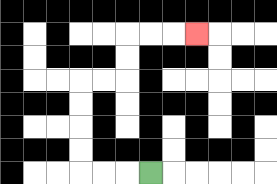{'start': '[6, 7]', 'end': '[8, 1]', 'path_directions': 'L,L,L,U,U,U,U,R,R,U,U,R,R,R', 'path_coordinates': '[[6, 7], [5, 7], [4, 7], [3, 7], [3, 6], [3, 5], [3, 4], [3, 3], [4, 3], [5, 3], [5, 2], [5, 1], [6, 1], [7, 1], [8, 1]]'}